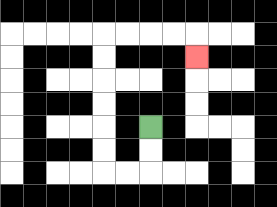{'start': '[6, 5]', 'end': '[8, 2]', 'path_directions': 'D,D,L,L,U,U,U,U,U,U,R,R,R,R,D', 'path_coordinates': '[[6, 5], [6, 6], [6, 7], [5, 7], [4, 7], [4, 6], [4, 5], [4, 4], [4, 3], [4, 2], [4, 1], [5, 1], [6, 1], [7, 1], [8, 1], [8, 2]]'}